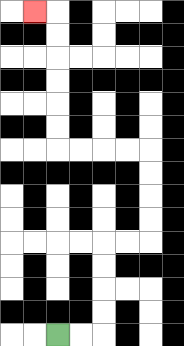{'start': '[2, 14]', 'end': '[1, 0]', 'path_directions': 'R,R,U,U,U,U,R,R,U,U,U,U,L,L,L,L,U,U,U,U,U,U,L', 'path_coordinates': '[[2, 14], [3, 14], [4, 14], [4, 13], [4, 12], [4, 11], [4, 10], [5, 10], [6, 10], [6, 9], [6, 8], [6, 7], [6, 6], [5, 6], [4, 6], [3, 6], [2, 6], [2, 5], [2, 4], [2, 3], [2, 2], [2, 1], [2, 0], [1, 0]]'}